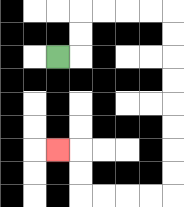{'start': '[2, 2]', 'end': '[2, 6]', 'path_directions': 'R,U,U,R,R,R,R,D,D,D,D,D,D,D,D,L,L,L,L,U,U,L', 'path_coordinates': '[[2, 2], [3, 2], [3, 1], [3, 0], [4, 0], [5, 0], [6, 0], [7, 0], [7, 1], [7, 2], [7, 3], [7, 4], [7, 5], [7, 6], [7, 7], [7, 8], [6, 8], [5, 8], [4, 8], [3, 8], [3, 7], [3, 6], [2, 6]]'}